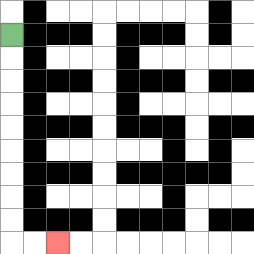{'start': '[0, 1]', 'end': '[2, 10]', 'path_directions': 'D,D,D,D,D,D,D,D,D,R,R', 'path_coordinates': '[[0, 1], [0, 2], [0, 3], [0, 4], [0, 5], [0, 6], [0, 7], [0, 8], [0, 9], [0, 10], [1, 10], [2, 10]]'}